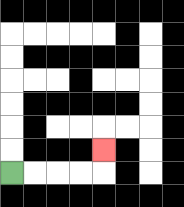{'start': '[0, 7]', 'end': '[4, 6]', 'path_directions': 'R,R,R,R,U', 'path_coordinates': '[[0, 7], [1, 7], [2, 7], [3, 7], [4, 7], [4, 6]]'}